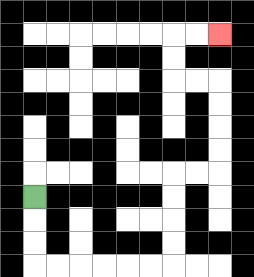{'start': '[1, 8]', 'end': '[9, 1]', 'path_directions': 'D,D,D,R,R,R,R,R,R,U,U,U,U,R,R,U,U,U,U,L,L,U,U,R,R', 'path_coordinates': '[[1, 8], [1, 9], [1, 10], [1, 11], [2, 11], [3, 11], [4, 11], [5, 11], [6, 11], [7, 11], [7, 10], [7, 9], [7, 8], [7, 7], [8, 7], [9, 7], [9, 6], [9, 5], [9, 4], [9, 3], [8, 3], [7, 3], [7, 2], [7, 1], [8, 1], [9, 1]]'}